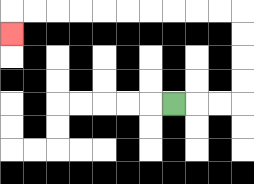{'start': '[7, 4]', 'end': '[0, 1]', 'path_directions': 'R,R,R,U,U,U,U,L,L,L,L,L,L,L,L,L,L,D', 'path_coordinates': '[[7, 4], [8, 4], [9, 4], [10, 4], [10, 3], [10, 2], [10, 1], [10, 0], [9, 0], [8, 0], [7, 0], [6, 0], [5, 0], [4, 0], [3, 0], [2, 0], [1, 0], [0, 0], [0, 1]]'}